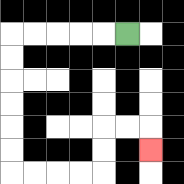{'start': '[5, 1]', 'end': '[6, 6]', 'path_directions': 'L,L,L,L,L,D,D,D,D,D,D,R,R,R,R,U,U,R,R,D', 'path_coordinates': '[[5, 1], [4, 1], [3, 1], [2, 1], [1, 1], [0, 1], [0, 2], [0, 3], [0, 4], [0, 5], [0, 6], [0, 7], [1, 7], [2, 7], [3, 7], [4, 7], [4, 6], [4, 5], [5, 5], [6, 5], [6, 6]]'}